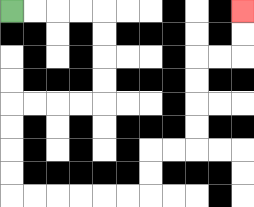{'start': '[0, 0]', 'end': '[10, 0]', 'path_directions': 'R,R,R,R,D,D,D,D,L,L,L,L,D,D,D,D,R,R,R,R,R,R,U,U,R,R,U,U,U,U,R,R,U,U', 'path_coordinates': '[[0, 0], [1, 0], [2, 0], [3, 0], [4, 0], [4, 1], [4, 2], [4, 3], [4, 4], [3, 4], [2, 4], [1, 4], [0, 4], [0, 5], [0, 6], [0, 7], [0, 8], [1, 8], [2, 8], [3, 8], [4, 8], [5, 8], [6, 8], [6, 7], [6, 6], [7, 6], [8, 6], [8, 5], [8, 4], [8, 3], [8, 2], [9, 2], [10, 2], [10, 1], [10, 0]]'}